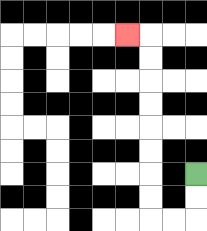{'start': '[8, 7]', 'end': '[5, 1]', 'path_directions': 'D,D,L,L,U,U,U,U,U,U,U,U,L', 'path_coordinates': '[[8, 7], [8, 8], [8, 9], [7, 9], [6, 9], [6, 8], [6, 7], [6, 6], [6, 5], [6, 4], [6, 3], [6, 2], [6, 1], [5, 1]]'}